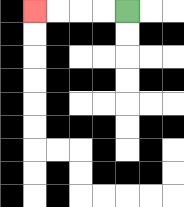{'start': '[5, 0]', 'end': '[1, 0]', 'path_directions': 'L,L,L,L', 'path_coordinates': '[[5, 0], [4, 0], [3, 0], [2, 0], [1, 0]]'}